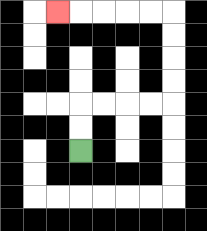{'start': '[3, 6]', 'end': '[2, 0]', 'path_directions': 'U,U,R,R,R,R,U,U,U,U,L,L,L,L,L', 'path_coordinates': '[[3, 6], [3, 5], [3, 4], [4, 4], [5, 4], [6, 4], [7, 4], [7, 3], [7, 2], [7, 1], [7, 0], [6, 0], [5, 0], [4, 0], [3, 0], [2, 0]]'}